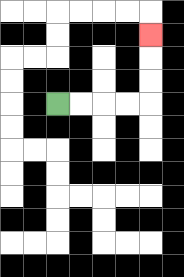{'start': '[2, 4]', 'end': '[6, 1]', 'path_directions': 'R,R,R,R,U,U,U', 'path_coordinates': '[[2, 4], [3, 4], [4, 4], [5, 4], [6, 4], [6, 3], [6, 2], [6, 1]]'}